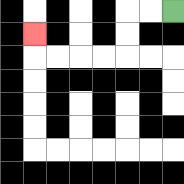{'start': '[7, 0]', 'end': '[1, 1]', 'path_directions': 'L,L,D,D,L,L,L,L,U', 'path_coordinates': '[[7, 0], [6, 0], [5, 0], [5, 1], [5, 2], [4, 2], [3, 2], [2, 2], [1, 2], [1, 1]]'}